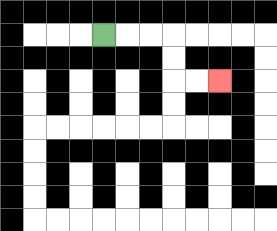{'start': '[4, 1]', 'end': '[9, 3]', 'path_directions': 'R,R,R,D,D,R,R', 'path_coordinates': '[[4, 1], [5, 1], [6, 1], [7, 1], [7, 2], [7, 3], [8, 3], [9, 3]]'}